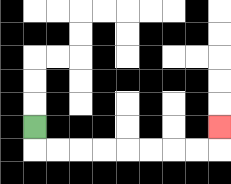{'start': '[1, 5]', 'end': '[9, 5]', 'path_directions': 'D,R,R,R,R,R,R,R,R,U', 'path_coordinates': '[[1, 5], [1, 6], [2, 6], [3, 6], [4, 6], [5, 6], [6, 6], [7, 6], [8, 6], [9, 6], [9, 5]]'}